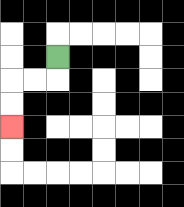{'start': '[2, 2]', 'end': '[0, 5]', 'path_directions': 'D,L,L,D,D', 'path_coordinates': '[[2, 2], [2, 3], [1, 3], [0, 3], [0, 4], [0, 5]]'}